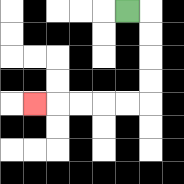{'start': '[5, 0]', 'end': '[1, 4]', 'path_directions': 'R,D,D,D,D,L,L,L,L,L', 'path_coordinates': '[[5, 0], [6, 0], [6, 1], [6, 2], [6, 3], [6, 4], [5, 4], [4, 4], [3, 4], [2, 4], [1, 4]]'}